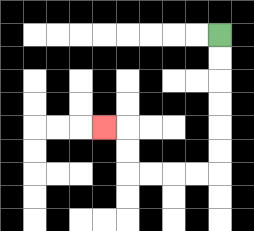{'start': '[9, 1]', 'end': '[4, 5]', 'path_directions': 'D,D,D,D,D,D,L,L,L,L,U,U,L', 'path_coordinates': '[[9, 1], [9, 2], [9, 3], [9, 4], [9, 5], [9, 6], [9, 7], [8, 7], [7, 7], [6, 7], [5, 7], [5, 6], [5, 5], [4, 5]]'}